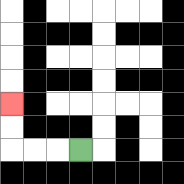{'start': '[3, 6]', 'end': '[0, 4]', 'path_directions': 'L,L,L,U,U', 'path_coordinates': '[[3, 6], [2, 6], [1, 6], [0, 6], [0, 5], [0, 4]]'}